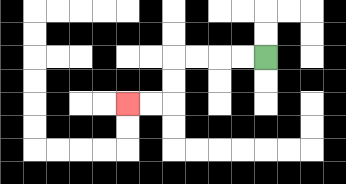{'start': '[11, 2]', 'end': '[5, 4]', 'path_directions': 'L,L,L,L,D,D,L,L', 'path_coordinates': '[[11, 2], [10, 2], [9, 2], [8, 2], [7, 2], [7, 3], [7, 4], [6, 4], [5, 4]]'}